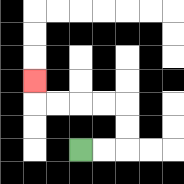{'start': '[3, 6]', 'end': '[1, 3]', 'path_directions': 'R,R,U,U,L,L,L,L,U', 'path_coordinates': '[[3, 6], [4, 6], [5, 6], [5, 5], [5, 4], [4, 4], [3, 4], [2, 4], [1, 4], [1, 3]]'}